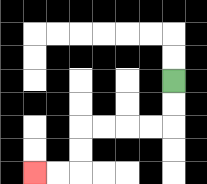{'start': '[7, 3]', 'end': '[1, 7]', 'path_directions': 'D,D,L,L,L,L,D,D,L,L', 'path_coordinates': '[[7, 3], [7, 4], [7, 5], [6, 5], [5, 5], [4, 5], [3, 5], [3, 6], [3, 7], [2, 7], [1, 7]]'}